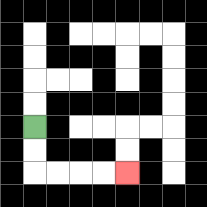{'start': '[1, 5]', 'end': '[5, 7]', 'path_directions': 'D,D,R,R,R,R', 'path_coordinates': '[[1, 5], [1, 6], [1, 7], [2, 7], [3, 7], [4, 7], [5, 7]]'}